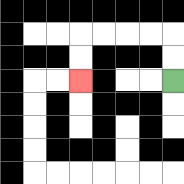{'start': '[7, 3]', 'end': '[3, 3]', 'path_directions': 'U,U,L,L,L,L,D,D', 'path_coordinates': '[[7, 3], [7, 2], [7, 1], [6, 1], [5, 1], [4, 1], [3, 1], [3, 2], [3, 3]]'}